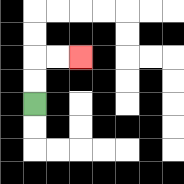{'start': '[1, 4]', 'end': '[3, 2]', 'path_directions': 'U,U,R,R', 'path_coordinates': '[[1, 4], [1, 3], [1, 2], [2, 2], [3, 2]]'}